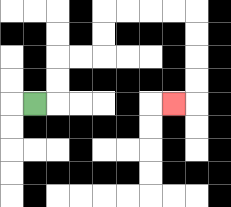{'start': '[1, 4]', 'end': '[7, 4]', 'path_directions': 'R,U,U,R,R,U,U,R,R,R,R,D,D,D,D,L', 'path_coordinates': '[[1, 4], [2, 4], [2, 3], [2, 2], [3, 2], [4, 2], [4, 1], [4, 0], [5, 0], [6, 0], [7, 0], [8, 0], [8, 1], [8, 2], [8, 3], [8, 4], [7, 4]]'}